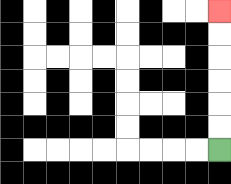{'start': '[9, 6]', 'end': '[9, 0]', 'path_directions': 'U,U,U,U,U,U', 'path_coordinates': '[[9, 6], [9, 5], [9, 4], [9, 3], [9, 2], [9, 1], [9, 0]]'}